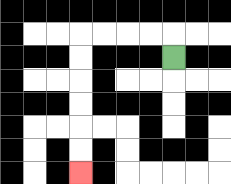{'start': '[7, 2]', 'end': '[3, 7]', 'path_directions': 'U,L,L,L,L,D,D,D,D,D,D', 'path_coordinates': '[[7, 2], [7, 1], [6, 1], [5, 1], [4, 1], [3, 1], [3, 2], [3, 3], [3, 4], [3, 5], [3, 6], [3, 7]]'}